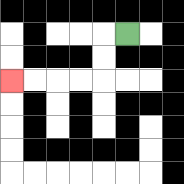{'start': '[5, 1]', 'end': '[0, 3]', 'path_directions': 'L,D,D,L,L,L,L', 'path_coordinates': '[[5, 1], [4, 1], [4, 2], [4, 3], [3, 3], [2, 3], [1, 3], [0, 3]]'}